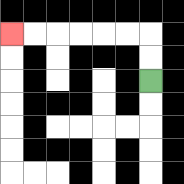{'start': '[6, 3]', 'end': '[0, 1]', 'path_directions': 'U,U,L,L,L,L,L,L', 'path_coordinates': '[[6, 3], [6, 2], [6, 1], [5, 1], [4, 1], [3, 1], [2, 1], [1, 1], [0, 1]]'}